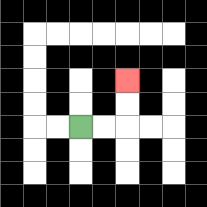{'start': '[3, 5]', 'end': '[5, 3]', 'path_directions': 'R,R,U,U', 'path_coordinates': '[[3, 5], [4, 5], [5, 5], [5, 4], [5, 3]]'}